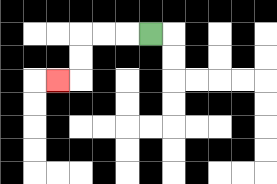{'start': '[6, 1]', 'end': '[2, 3]', 'path_directions': 'L,L,L,D,D,L', 'path_coordinates': '[[6, 1], [5, 1], [4, 1], [3, 1], [3, 2], [3, 3], [2, 3]]'}